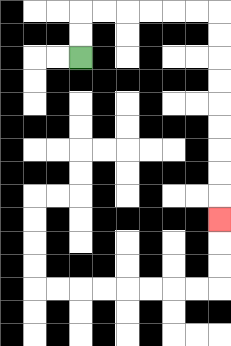{'start': '[3, 2]', 'end': '[9, 9]', 'path_directions': 'U,U,R,R,R,R,R,R,D,D,D,D,D,D,D,D,D', 'path_coordinates': '[[3, 2], [3, 1], [3, 0], [4, 0], [5, 0], [6, 0], [7, 0], [8, 0], [9, 0], [9, 1], [9, 2], [9, 3], [9, 4], [9, 5], [9, 6], [9, 7], [9, 8], [9, 9]]'}